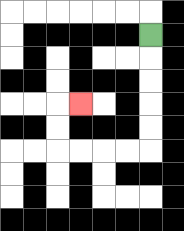{'start': '[6, 1]', 'end': '[3, 4]', 'path_directions': 'D,D,D,D,D,L,L,L,L,U,U,R', 'path_coordinates': '[[6, 1], [6, 2], [6, 3], [6, 4], [6, 5], [6, 6], [5, 6], [4, 6], [3, 6], [2, 6], [2, 5], [2, 4], [3, 4]]'}